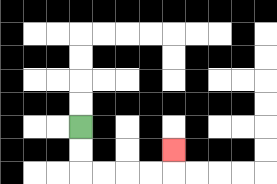{'start': '[3, 5]', 'end': '[7, 6]', 'path_directions': 'D,D,R,R,R,R,U', 'path_coordinates': '[[3, 5], [3, 6], [3, 7], [4, 7], [5, 7], [6, 7], [7, 7], [7, 6]]'}